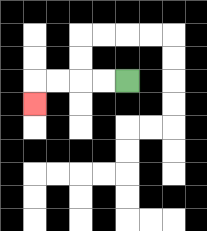{'start': '[5, 3]', 'end': '[1, 4]', 'path_directions': 'L,L,L,L,D', 'path_coordinates': '[[5, 3], [4, 3], [3, 3], [2, 3], [1, 3], [1, 4]]'}